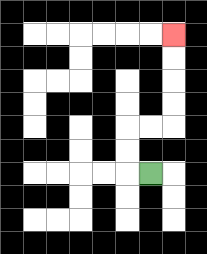{'start': '[6, 7]', 'end': '[7, 1]', 'path_directions': 'L,U,U,R,R,U,U,U,U', 'path_coordinates': '[[6, 7], [5, 7], [5, 6], [5, 5], [6, 5], [7, 5], [7, 4], [7, 3], [7, 2], [7, 1]]'}